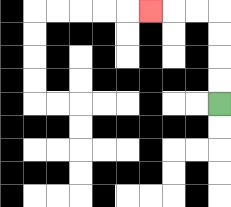{'start': '[9, 4]', 'end': '[6, 0]', 'path_directions': 'U,U,U,U,L,L,L', 'path_coordinates': '[[9, 4], [9, 3], [9, 2], [9, 1], [9, 0], [8, 0], [7, 0], [6, 0]]'}